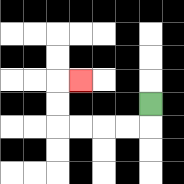{'start': '[6, 4]', 'end': '[3, 3]', 'path_directions': 'D,L,L,L,L,U,U,R', 'path_coordinates': '[[6, 4], [6, 5], [5, 5], [4, 5], [3, 5], [2, 5], [2, 4], [2, 3], [3, 3]]'}